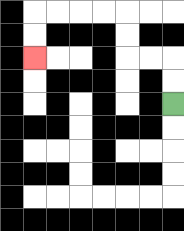{'start': '[7, 4]', 'end': '[1, 2]', 'path_directions': 'U,U,L,L,U,U,L,L,L,L,D,D', 'path_coordinates': '[[7, 4], [7, 3], [7, 2], [6, 2], [5, 2], [5, 1], [5, 0], [4, 0], [3, 0], [2, 0], [1, 0], [1, 1], [1, 2]]'}